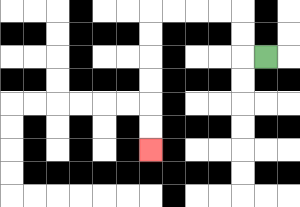{'start': '[11, 2]', 'end': '[6, 6]', 'path_directions': 'L,U,U,L,L,L,L,D,D,D,D,D,D', 'path_coordinates': '[[11, 2], [10, 2], [10, 1], [10, 0], [9, 0], [8, 0], [7, 0], [6, 0], [6, 1], [6, 2], [6, 3], [6, 4], [6, 5], [6, 6]]'}